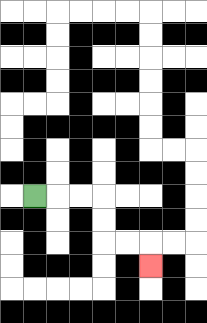{'start': '[1, 8]', 'end': '[6, 11]', 'path_directions': 'R,R,R,D,D,R,R,D', 'path_coordinates': '[[1, 8], [2, 8], [3, 8], [4, 8], [4, 9], [4, 10], [5, 10], [6, 10], [6, 11]]'}